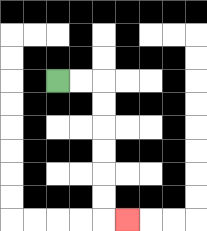{'start': '[2, 3]', 'end': '[5, 9]', 'path_directions': 'R,R,D,D,D,D,D,D,R', 'path_coordinates': '[[2, 3], [3, 3], [4, 3], [4, 4], [4, 5], [4, 6], [4, 7], [4, 8], [4, 9], [5, 9]]'}